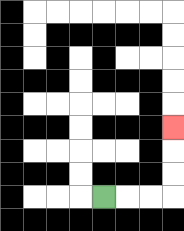{'start': '[4, 8]', 'end': '[7, 5]', 'path_directions': 'R,R,R,U,U,U', 'path_coordinates': '[[4, 8], [5, 8], [6, 8], [7, 8], [7, 7], [7, 6], [7, 5]]'}